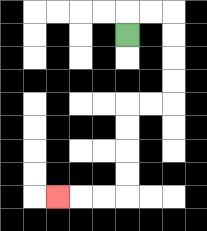{'start': '[5, 1]', 'end': '[2, 8]', 'path_directions': 'U,R,R,D,D,D,D,L,L,D,D,D,D,L,L,L', 'path_coordinates': '[[5, 1], [5, 0], [6, 0], [7, 0], [7, 1], [7, 2], [7, 3], [7, 4], [6, 4], [5, 4], [5, 5], [5, 6], [5, 7], [5, 8], [4, 8], [3, 8], [2, 8]]'}